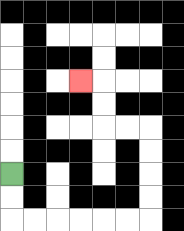{'start': '[0, 7]', 'end': '[3, 3]', 'path_directions': 'D,D,R,R,R,R,R,R,U,U,U,U,L,L,U,U,L', 'path_coordinates': '[[0, 7], [0, 8], [0, 9], [1, 9], [2, 9], [3, 9], [4, 9], [5, 9], [6, 9], [6, 8], [6, 7], [6, 6], [6, 5], [5, 5], [4, 5], [4, 4], [4, 3], [3, 3]]'}